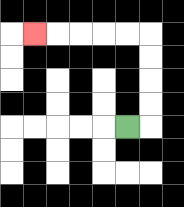{'start': '[5, 5]', 'end': '[1, 1]', 'path_directions': 'R,U,U,U,U,L,L,L,L,L', 'path_coordinates': '[[5, 5], [6, 5], [6, 4], [6, 3], [6, 2], [6, 1], [5, 1], [4, 1], [3, 1], [2, 1], [1, 1]]'}